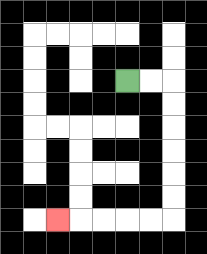{'start': '[5, 3]', 'end': '[2, 9]', 'path_directions': 'R,R,D,D,D,D,D,D,L,L,L,L,L', 'path_coordinates': '[[5, 3], [6, 3], [7, 3], [7, 4], [7, 5], [7, 6], [7, 7], [7, 8], [7, 9], [6, 9], [5, 9], [4, 9], [3, 9], [2, 9]]'}